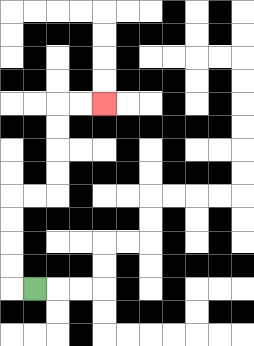{'start': '[1, 12]', 'end': '[4, 4]', 'path_directions': 'L,U,U,U,U,R,R,U,U,U,U,R,R', 'path_coordinates': '[[1, 12], [0, 12], [0, 11], [0, 10], [0, 9], [0, 8], [1, 8], [2, 8], [2, 7], [2, 6], [2, 5], [2, 4], [3, 4], [4, 4]]'}